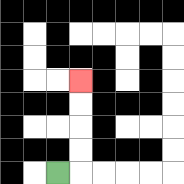{'start': '[2, 7]', 'end': '[3, 3]', 'path_directions': 'R,U,U,U,U', 'path_coordinates': '[[2, 7], [3, 7], [3, 6], [3, 5], [3, 4], [3, 3]]'}